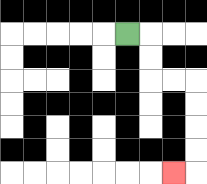{'start': '[5, 1]', 'end': '[7, 7]', 'path_directions': 'R,D,D,R,R,D,D,D,D,L', 'path_coordinates': '[[5, 1], [6, 1], [6, 2], [6, 3], [7, 3], [8, 3], [8, 4], [8, 5], [8, 6], [8, 7], [7, 7]]'}